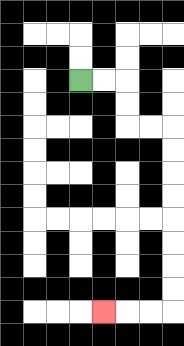{'start': '[3, 3]', 'end': '[4, 13]', 'path_directions': 'R,R,D,D,R,R,D,D,D,D,D,D,D,D,L,L,L', 'path_coordinates': '[[3, 3], [4, 3], [5, 3], [5, 4], [5, 5], [6, 5], [7, 5], [7, 6], [7, 7], [7, 8], [7, 9], [7, 10], [7, 11], [7, 12], [7, 13], [6, 13], [5, 13], [4, 13]]'}